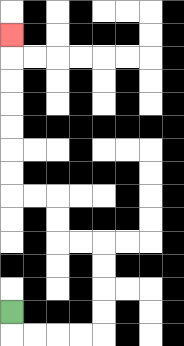{'start': '[0, 13]', 'end': '[0, 1]', 'path_directions': 'D,R,R,R,R,U,U,U,U,L,L,U,U,L,L,U,U,U,U,U,U,U', 'path_coordinates': '[[0, 13], [0, 14], [1, 14], [2, 14], [3, 14], [4, 14], [4, 13], [4, 12], [4, 11], [4, 10], [3, 10], [2, 10], [2, 9], [2, 8], [1, 8], [0, 8], [0, 7], [0, 6], [0, 5], [0, 4], [0, 3], [0, 2], [0, 1]]'}